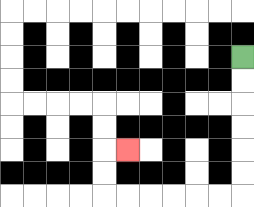{'start': '[10, 2]', 'end': '[5, 6]', 'path_directions': 'D,D,D,D,D,D,L,L,L,L,L,L,U,U,R', 'path_coordinates': '[[10, 2], [10, 3], [10, 4], [10, 5], [10, 6], [10, 7], [10, 8], [9, 8], [8, 8], [7, 8], [6, 8], [5, 8], [4, 8], [4, 7], [4, 6], [5, 6]]'}